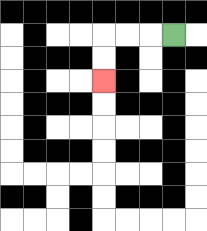{'start': '[7, 1]', 'end': '[4, 3]', 'path_directions': 'L,L,L,D,D', 'path_coordinates': '[[7, 1], [6, 1], [5, 1], [4, 1], [4, 2], [4, 3]]'}